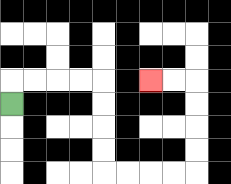{'start': '[0, 4]', 'end': '[6, 3]', 'path_directions': 'U,R,R,R,R,D,D,D,D,R,R,R,R,U,U,U,U,L,L', 'path_coordinates': '[[0, 4], [0, 3], [1, 3], [2, 3], [3, 3], [4, 3], [4, 4], [4, 5], [4, 6], [4, 7], [5, 7], [6, 7], [7, 7], [8, 7], [8, 6], [8, 5], [8, 4], [8, 3], [7, 3], [6, 3]]'}